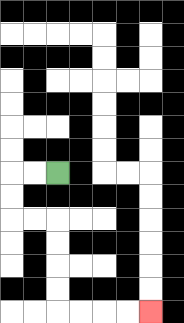{'start': '[2, 7]', 'end': '[6, 13]', 'path_directions': 'L,L,D,D,R,R,D,D,D,D,R,R,R,R', 'path_coordinates': '[[2, 7], [1, 7], [0, 7], [0, 8], [0, 9], [1, 9], [2, 9], [2, 10], [2, 11], [2, 12], [2, 13], [3, 13], [4, 13], [5, 13], [6, 13]]'}